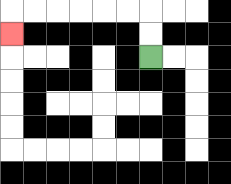{'start': '[6, 2]', 'end': '[0, 1]', 'path_directions': 'U,U,L,L,L,L,L,L,D', 'path_coordinates': '[[6, 2], [6, 1], [6, 0], [5, 0], [4, 0], [3, 0], [2, 0], [1, 0], [0, 0], [0, 1]]'}